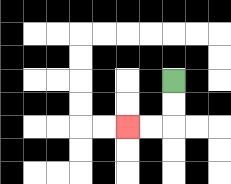{'start': '[7, 3]', 'end': '[5, 5]', 'path_directions': 'D,D,L,L', 'path_coordinates': '[[7, 3], [7, 4], [7, 5], [6, 5], [5, 5]]'}